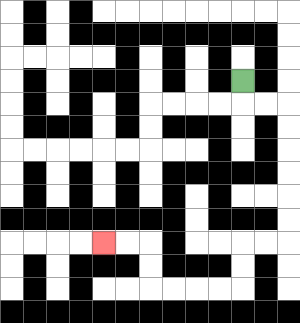{'start': '[10, 3]', 'end': '[4, 10]', 'path_directions': 'D,R,R,D,D,D,D,D,D,L,L,D,D,L,L,L,L,U,U,L,L', 'path_coordinates': '[[10, 3], [10, 4], [11, 4], [12, 4], [12, 5], [12, 6], [12, 7], [12, 8], [12, 9], [12, 10], [11, 10], [10, 10], [10, 11], [10, 12], [9, 12], [8, 12], [7, 12], [6, 12], [6, 11], [6, 10], [5, 10], [4, 10]]'}